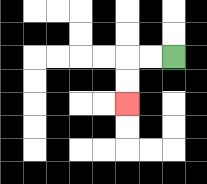{'start': '[7, 2]', 'end': '[5, 4]', 'path_directions': 'L,L,D,D', 'path_coordinates': '[[7, 2], [6, 2], [5, 2], [5, 3], [5, 4]]'}